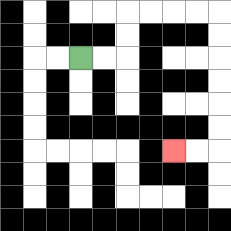{'start': '[3, 2]', 'end': '[7, 6]', 'path_directions': 'R,R,U,U,R,R,R,R,D,D,D,D,D,D,L,L', 'path_coordinates': '[[3, 2], [4, 2], [5, 2], [5, 1], [5, 0], [6, 0], [7, 0], [8, 0], [9, 0], [9, 1], [9, 2], [9, 3], [9, 4], [9, 5], [9, 6], [8, 6], [7, 6]]'}